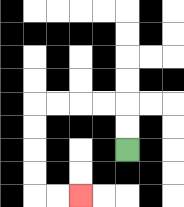{'start': '[5, 6]', 'end': '[3, 8]', 'path_directions': 'U,U,L,L,L,L,D,D,D,D,R,R', 'path_coordinates': '[[5, 6], [5, 5], [5, 4], [4, 4], [3, 4], [2, 4], [1, 4], [1, 5], [1, 6], [1, 7], [1, 8], [2, 8], [3, 8]]'}